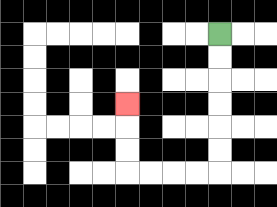{'start': '[9, 1]', 'end': '[5, 4]', 'path_directions': 'D,D,D,D,D,D,L,L,L,L,U,U,U', 'path_coordinates': '[[9, 1], [9, 2], [9, 3], [9, 4], [9, 5], [9, 6], [9, 7], [8, 7], [7, 7], [6, 7], [5, 7], [5, 6], [5, 5], [5, 4]]'}